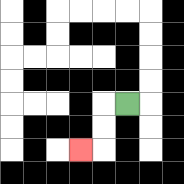{'start': '[5, 4]', 'end': '[3, 6]', 'path_directions': 'L,D,D,L', 'path_coordinates': '[[5, 4], [4, 4], [4, 5], [4, 6], [3, 6]]'}